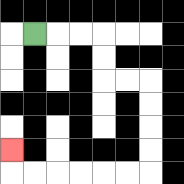{'start': '[1, 1]', 'end': '[0, 6]', 'path_directions': 'R,R,R,D,D,R,R,D,D,D,D,L,L,L,L,L,L,U', 'path_coordinates': '[[1, 1], [2, 1], [3, 1], [4, 1], [4, 2], [4, 3], [5, 3], [6, 3], [6, 4], [6, 5], [6, 6], [6, 7], [5, 7], [4, 7], [3, 7], [2, 7], [1, 7], [0, 7], [0, 6]]'}